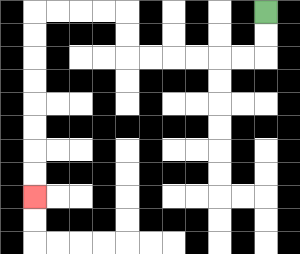{'start': '[11, 0]', 'end': '[1, 8]', 'path_directions': 'D,D,L,L,L,L,L,L,U,U,L,L,L,L,D,D,D,D,D,D,D,D', 'path_coordinates': '[[11, 0], [11, 1], [11, 2], [10, 2], [9, 2], [8, 2], [7, 2], [6, 2], [5, 2], [5, 1], [5, 0], [4, 0], [3, 0], [2, 0], [1, 0], [1, 1], [1, 2], [1, 3], [1, 4], [1, 5], [1, 6], [1, 7], [1, 8]]'}